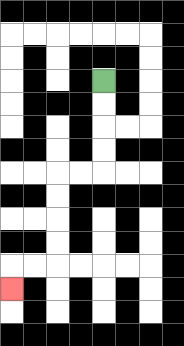{'start': '[4, 3]', 'end': '[0, 12]', 'path_directions': 'D,D,D,D,L,L,D,D,D,D,L,L,D', 'path_coordinates': '[[4, 3], [4, 4], [4, 5], [4, 6], [4, 7], [3, 7], [2, 7], [2, 8], [2, 9], [2, 10], [2, 11], [1, 11], [0, 11], [0, 12]]'}